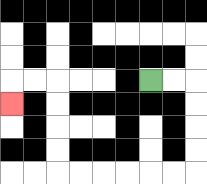{'start': '[6, 3]', 'end': '[0, 4]', 'path_directions': 'R,R,D,D,D,D,L,L,L,L,L,L,U,U,U,U,L,L,D', 'path_coordinates': '[[6, 3], [7, 3], [8, 3], [8, 4], [8, 5], [8, 6], [8, 7], [7, 7], [6, 7], [5, 7], [4, 7], [3, 7], [2, 7], [2, 6], [2, 5], [2, 4], [2, 3], [1, 3], [0, 3], [0, 4]]'}